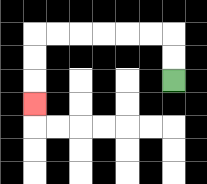{'start': '[7, 3]', 'end': '[1, 4]', 'path_directions': 'U,U,L,L,L,L,L,L,D,D,D', 'path_coordinates': '[[7, 3], [7, 2], [7, 1], [6, 1], [5, 1], [4, 1], [3, 1], [2, 1], [1, 1], [1, 2], [1, 3], [1, 4]]'}